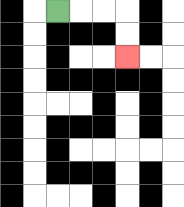{'start': '[2, 0]', 'end': '[5, 2]', 'path_directions': 'R,R,R,D,D', 'path_coordinates': '[[2, 0], [3, 0], [4, 0], [5, 0], [5, 1], [5, 2]]'}